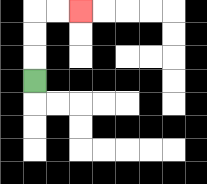{'start': '[1, 3]', 'end': '[3, 0]', 'path_directions': 'U,U,U,R,R', 'path_coordinates': '[[1, 3], [1, 2], [1, 1], [1, 0], [2, 0], [3, 0]]'}